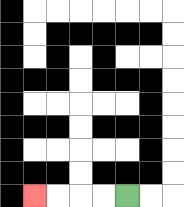{'start': '[5, 8]', 'end': '[1, 8]', 'path_directions': 'L,L,L,L', 'path_coordinates': '[[5, 8], [4, 8], [3, 8], [2, 8], [1, 8]]'}